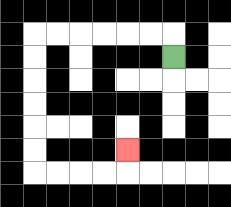{'start': '[7, 2]', 'end': '[5, 6]', 'path_directions': 'U,L,L,L,L,L,L,D,D,D,D,D,D,R,R,R,R,U', 'path_coordinates': '[[7, 2], [7, 1], [6, 1], [5, 1], [4, 1], [3, 1], [2, 1], [1, 1], [1, 2], [1, 3], [1, 4], [1, 5], [1, 6], [1, 7], [2, 7], [3, 7], [4, 7], [5, 7], [5, 6]]'}